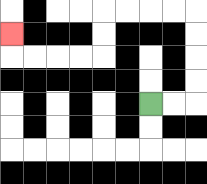{'start': '[6, 4]', 'end': '[0, 1]', 'path_directions': 'R,R,U,U,U,U,L,L,L,L,D,D,L,L,L,L,U', 'path_coordinates': '[[6, 4], [7, 4], [8, 4], [8, 3], [8, 2], [8, 1], [8, 0], [7, 0], [6, 0], [5, 0], [4, 0], [4, 1], [4, 2], [3, 2], [2, 2], [1, 2], [0, 2], [0, 1]]'}